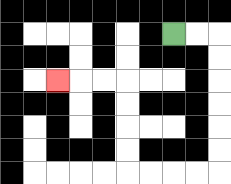{'start': '[7, 1]', 'end': '[2, 3]', 'path_directions': 'R,R,D,D,D,D,D,D,L,L,L,L,U,U,U,U,L,L,L', 'path_coordinates': '[[7, 1], [8, 1], [9, 1], [9, 2], [9, 3], [9, 4], [9, 5], [9, 6], [9, 7], [8, 7], [7, 7], [6, 7], [5, 7], [5, 6], [5, 5], [5, 4], [5, 3], [4, 3], [3, 3], [2, 3]]'}